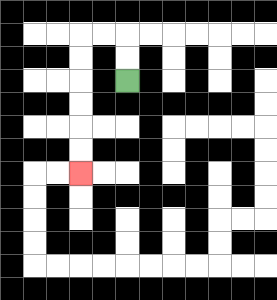{'start': '[5, 3]', 'end': '[3, 7]', 'path_directions': 'U,U,L,L,D,D,D,D,D,D', 'path_coordinates': '[[5, 3], [5, 2], [5, 1], [4, 1], [3, 1], [3, 2], [3, 3], [3, 4], [3, 5], [3, 6], [3, 7]]'}